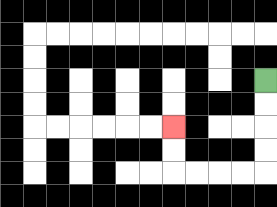{'start': '[11, 3]', 'end': '[7, 5]', 'path_directions': 'D,D,D,D,L,L,L,L,U,U', 'path_coordinates': '[[11, 3], [11, 4], [11, 5], [11, 6], [11, 7], [10, 7], [9, 7], [8, 7], [7, 7], [7, 6], [7, 5]]'}